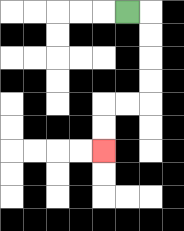{'start': '[5, 0]', 'end': '[4, 6]', 'path_directions': 'R,D,D,D,D,L,L,D,D', 'path_coordinates': '[[5, 0], [6, 0], [6, 1], [6, 2], [6, 3], [6, 4], [5, 4], [4, 4], [4, 5], [4, 6]]'}